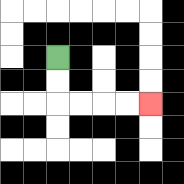{'start': '[2, 2]', 'end': '[6, 4]', 'path_directions': 'D,D,R,R,R,R', 'path_coordinates': '[[2, 2], [2, 3], [2, 4], [3, 4], [4, 4], [5, 4], [6, 4]]'}